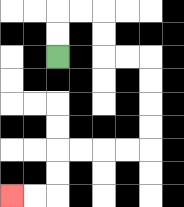{'start': '[2, 2]', 'end': '[0, 8]', 'path_directions': 'U,U,R,R,D,D,R,R,D,D,D,D,L,L,L,L,D,D,L,L', 'path_coordinates': '[[2, 2], [2, 1], [2, 0], [3, 0], [4, 0], [4, 1], [4, 2], [5, 2], [6, 2], [6, 3], [6, 4], [6, 5], [6, 6], [5, 6], [4, 6], [3, 6], [2, 6], [2, 7], [2, 8], [1, 8], [0, 8]]'}